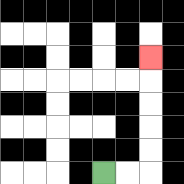{'start': '[4, 7]', 'end': '[6, 2]', 'path_directions': 'R,R,U,U,U,U,U', 'path_coordinates': '[[4, 7], [5, 7], [6, 7], [6, 6], [6, 5], [6, 4], [6, 3], [6, 2]]'}